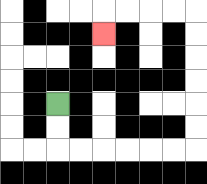{'start': '[2, 4]', 'end': '[4, 1]', 'path_directions': 'D,D,R,R,R,R,R,R,U,U,U,U,U,U,L,L,L,L,D', 'path_coordinates': '[[2, 4], [2, 5], [2, 6], [3, 6], [4, 6], [5, 6], [6, 6], [7, 6], [8, 6], [8, 5], [8, 4], [8, 3], [8, 2], [8, 1], [8, 0], [7, 0], [6, 0], [5, 0], [4, 0], [4, 1]]'}